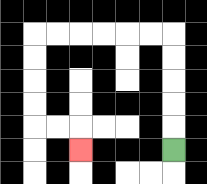{'start': '[7, 6]', 'end': '[3, 6]', 'path_directions': 'U,U,U,U,U,L,L,L,L,L,L,D,D,D,D,R,R,D', 'path_coordinates': '[[7, 6], [7, 5], [7, 4], [7, 3], [7, 2], [7, 1], [6, 1], [5, 1], [4, 1], [3, 1], [2, 1], [1, 1], [1, 2], [1, 3], [1, 4], [1, 5], [2, 5], [3, 5], [3, 6]]'}